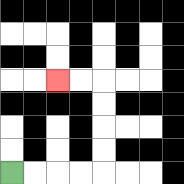{'start': '[0, 7]', 'end': '[2, 3]', 'path_directions': 'R,R,R,R,U,U,U,U,L,L', 'path_coordinates': '[[0, 7], [1, 7], [2, 7], [3, 7], [4, 7], [4, 6], [4, 5], [4, 4], [4, 3], [3, 3], [2, 3]]'}